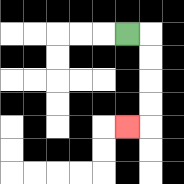{'start': '[5, 1]', 'end': '[5, 5]', 'path_directions': 'R,D,D,D,D,L', 'path_coordinates': '[[5, 1], [6, 1], [6, 2], [6, 3], [6, 4], [6, 5], [5, 5]]'}